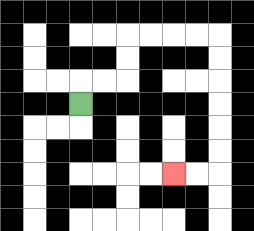{'start': '[3, 4]', 'end': '[7, 7]', 'path_directions': 'U,R,R,U,U,R,R,R,R,D,D,D,D,D,D,L,L', 'path_coordinates': '[[3, 4], [3, 3], [4, 3], [5, 3], [5, 2], [5, 1], [6, 1], [7, 1], [8, 1], [9, 1], [9, 2], [9, 3], [9, 4], [9, 5], [9, 6], [9, 7], [8, 7], [7, 7]]'}